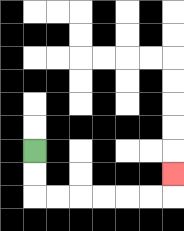{'start': '[1, 6]', 'end': '[7, 7]', 'path_directions': 'D,D,R,R,R,R,R,R,U', 'path_coordinates': '[[1, 6], [1, 7], [1, 8], [2, 8], [3, 8], [4, 8], [5, 8], [6, 8], [7, 8], [7, 7]]'}